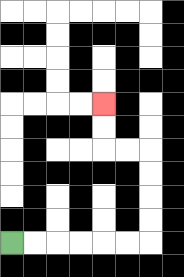{'start': '[0, 10]', 'end': '[4, 4]', 'path_directions': 'R,R,R,R,R,R,U,U,U,U,L,L,U,U', 'path_coordinates': '[[0, 10], [1, 10], [2, 10], [3, 10], [4, 10], [5, 10], [6, 10], [6, 9], [6, 8], [6, 7], [6, 6], [5, 6], [4, 6], [4, 5], [4, 4]]'}